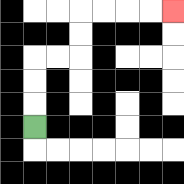{'start': '[1, 5]', 'end': '[7, 0]', 'path_directions': 'U,U,U,R,R,U,U,R,R,R,R', 'path_coordinates': '[[1, 5], [1, 4], [1, 3], [1, 2], [2, 2], [3, 2], [3, 1], [3, 0], [4, 0], [5, 0], [6, 0], [7, 0]]'}